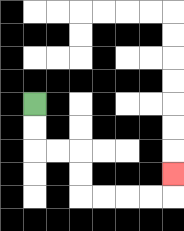{'start': '[1, 4]', 'end': '[7, 7]', 'path_directions': 'D,D,R,R,D,D,R,R,R,R,U', 'path_coordinates': '[[1, 4], [1, 5], [1, 6], [2, 6], [3, 6], [3, 7], [3, 8], [4, 8], [5, 8], [6, 8], [7, 8], [7, 7]]'}